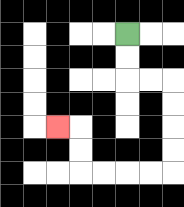{'start': '[5, 1]', 'end': '[2, 5]', 'path_directions': 'D,D,R,R,D,D,D,D,L,L,L,L,U,U,L', 'path_coordinates': '[[5, 1], [5, 2], [5, 3], [6, 3], [7, 3], [7, 4], [7, 5], [7, 6], [7, 7], [6, 7], [5, 7], [4, 7], [3, 7], [3, 6], [3, 5], [2, 5]]'}